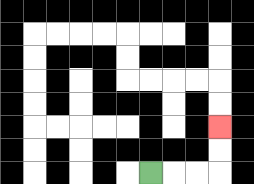{'start': '[6, 7]', 'end': '[9, 5]', 'path_directions': 'R,R,R,U,U', 'path_coordinates': '[[6, 7], [7, 7], [8, 7], [9, 7], [9, 6], [9, 5]]'}